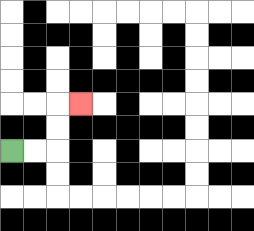{'start': '[0, 6]', 'end': '[3, 4]', 'path_directions': 'R,R,U,U,R', 'path_coordinates': '[[0, 6], [1, 6], [2, 6], [2, 5], [2, 4], [3, 4]]'}